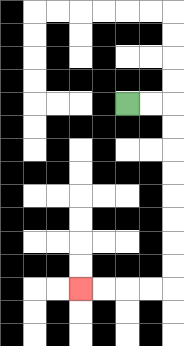{'start': '[5, 4]', 'end': '[3, 12]', 'path_directions': 'R,R,D,D,D,D,D,D,D,D,L,L,L,L', 'path_coordinates': '[[5, 4], [6, 4], [7, 4], [7, 5], [7, 6], [7, 7], [7, 8], [7, 9], [7, 10], [7, 11], [7, 12], [6, 12], [5, 12], [4, 12], [3, 12]]'}